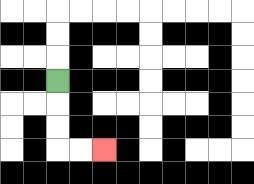{'start': '[2, 3]', 'end': '[4, 6]', 'path_directions': 'D,D,D,R,R', 'path_coordinates': '[[2, 3], [2, 4], [2, 5], [2, 6], [3, 6], [4, 6]]'}